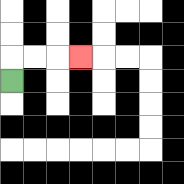{'start': '[0, 3]', 'end': '[3, 2]', 'path_directions': 'U,R,R,R', 'path_coordinates': '[[0, 3], [0, 2], [1, 2], [2, 2], [3, 2]]'}